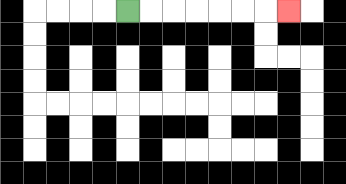{'start': '[5, 0]', 'end': '[12, 0]', 'path_directions': 'R,R,R,R,R,R,R', 'path_coordinates': '[[5, 0], [6, 0], [7, 0], [8, 0], [9, 0], [10, 0], [11, 0], [12, 0]]'}